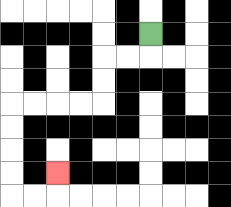{'start': '[6, 1]', 'end': '[2, 7]', 'path_directions': 'D,L,L,D,D,L,L,L,L,D,D,D,D,R,R,U', 'path_coordinates': '[[6, 1], [6, 2], [5, 2], [4, 2], [4, 3], [4, 4], [3, 4], [2, 4], [1, 4], [0, 4], [0, 5], [0, 6], [0, 7], [0, 8], [1, 8], [2, 8], [2, 7]]'}